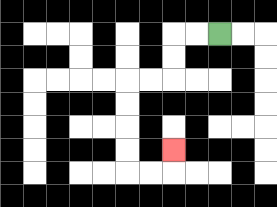{'start': '[9, 1]', 'end': '[7, 6]', 'path_directions': 'L,L,D,D,L,L,D,D,D,D,R,R,U', 'path_coordinates': '[[9, 1], [8, 1], [7, 1], [7, 2], [7, 3], [6, 3], [5, 3], [5, 4], [5, 5], [5, 6], [5, 7], [6, 7], [7, 7], [7, 6]]'}